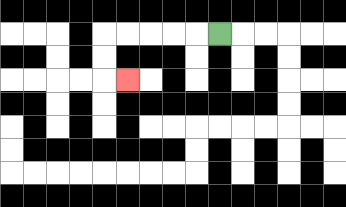{'start': '[9, 1]', 'end': '[5, 3]', 'path_directions': 'L,L,L,L,L,D,D,R', 'path_coordinates': '[[9, 1], [8, 1], [7, 1], [6, 1], [5, 1], [4, 1], [4, 2], [4, 3], [5, 3]]'}